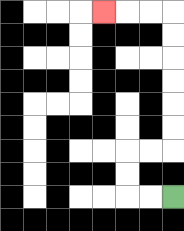{'start': '[7, 8]', 'end': '[4, 0]', 'path_directions': 'L,L,U,U,R,R,U,U,U,U,U,U,L,L,L', 'path_coordinates': '[[7, 8], [6, 8], [5, 8], [5, 7], [5, 6], [6, 6], [7, 6], [7, 5], [7, 4], [7, 3], [7, 2], [7, 1], [7, 0], [6, 0], [5, 0], [4, 0]]'}